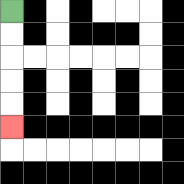{'start': '[0, 0]', 'end': '[0, 5]', 'path_directions': 'D,D,D,D,D', 'path_coordinates': '[[0, 0], [0, 1], [0, 2], [0, 3], [0, 4], [0, 5]]'}